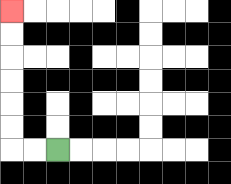{'start': '[2, 6]', 'end': '[0, 0]', 'path_directions': 'L,L,U,U,U,U,U,U', 'path_coordinates': '[[2, 6], [1, 6], [0, 6], [0, 5], [0, 4], [0, 3], [0, 2], [0, 1], [0, 0]]'}